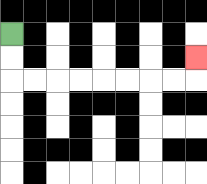{'start': '[0, 1]', 'end': '[8, 2]', 'path_directions': 'D,D,R,R,R,R,R,R,R,R,U', 'path_coordinates': '[[0, 1], [0, 2], [0, 3], [1, 3], [2, 3], [3, 3], [4, 3], [5, 3], [6, 3], [7, 3], [8, 3], [8, 2]]'}